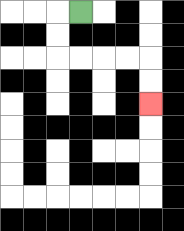{'start': '[3, 0]', 'end': '[6, 4]', 'path_directions': 'L,D,D,R,R,R,R,D,D', 'path_coordinates': '[[3, 0], [2, 0], [2, 1], [2, 2], [3, 2], [4, 2], [5, 2], [6, 2], [6, 3], [6, 4]]'}